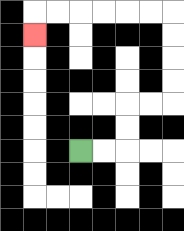{'start': '[3, 6]', 'end': '[1, 1]', 'path_directions': 'R,R,U,U,R,R,U,U,U,U,L,L,L,L,L,L,D', 'path_coordinates': '[[3, 6], [4, 6], [5, 6], [5, 5], [5, 4], [6, 4], [7, 4], [7, 3], [7, 2], [7, 1], [7, 0], [6, 0], [5, 0], [4, 0], [3, 0], [2, 0], [1, 0], [1, 1]]'}